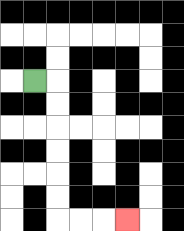{'start': '[1, 3]', 'end': '[5, 9]', 'path_directions': 'R,D,D,D,D,D,D,R,R,R', 'path_coordinates': '[[1, 3], [2, 3], [2, 4], [2, 5], [2, 6], [2, 7], [2, 8], [2, 9], [3, 9], [4, 9], [5, 9]]'}